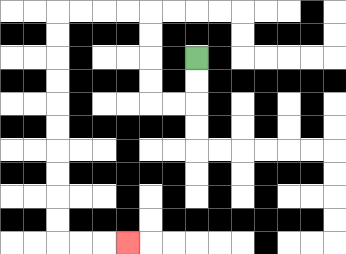{'start': '[8, 2]', 'end': '[5, 10]', 'path_directions': 'D,D,L,L,U,U,U,U,L,L,L,L,D,D,D,D,D,D,D,D,D,D,R,R,R', 'path_coordinates': '[[8, 2], [8, 3], [8, 4], [7, 4], [6, 4], [6, 3], [6, 2], [6, 1], [6, 0], [5, 0], [4, 0], [3, 0], [2, 0], [2, 1], [2, 2], [2, 3], [2, 4], [2, 5], [2, 6], [2, 7], [2, 8], [2, 9], [2, 10], [3, 10], [4, 10], [5, 10]]'}